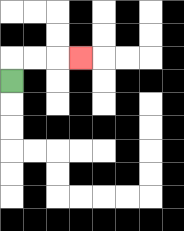{'start': '[0, 3]', 'end': '[3, 2]', 'path_directions': 'U,R,R,R', 'path_coordinates': '[[0, 3], [0, 2], [1, 2], [2, 2], [3, 2]]'}